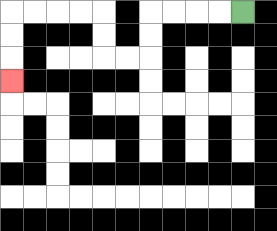{'start': '[10, 0]', 'end': '[0, 3]', 'path_directions': 'L,L,L,L,D,D,L,L,U,U,L,L,L,L,D,D,D', 'path_coordinates': '[[10, 0], [9, 0], [8, 0], [7, 0], [6, 0], [6, 1], [6, 2], [5, 2], [4, 2], [4, 1], [4, 0], [3, 0], [2, 0], [1, 0], [0, 0], [0, 1], [0, 2], [0, 3]]'}